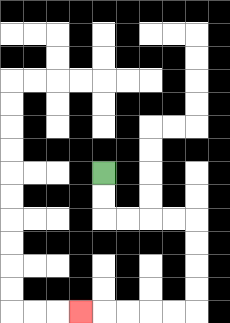{'start': '[4, 7]', 'end': '[3, 13]', 'path_directions': 'D,D,R,R,R,R,D,D,D,D,L,L,L,L,L', 'path_coordinates': '[[4, 7], [4, 8], [4, 9], [5, 9], [6, 9], [7, 9], [8, 9], [8, 10], [8, 11], [8, 12], [8, 13], [7, 13], [6, 13], [5, 13], [4, 13], [3, 13]]'}